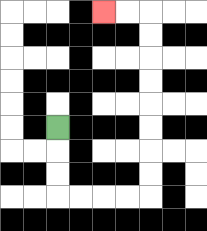{'start': '[2, 5]', 'end': '[4, 0]', 'path_directions': 'D,D,D,R,R,R,R,U,U,U,U,U,U,U,U,L,L', 'path_coordinates': '[[2, 5], [2, 6], [2, 7], [2, 8], [3, 8], [4, 8], [5, 8], [6, 8], [6, 7], [6, 6], [6, 5], [6, 4], [6, 3], [6, 2], [6, 1], [6, 0], [5, 0], [4, 0]]'}